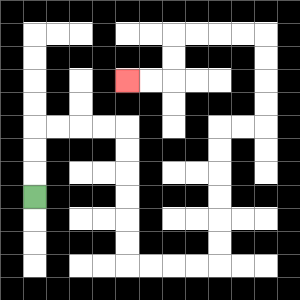{'start': '[1, 8]', 'end': '[5, 3]', 'path_directions': 'U,U,U,R,R,R,R,D,D,D,D,D,D,R,R,R,R,U,U,U,U,U,U,R,R,U,U,U,U,L,L,L,L,D,D,L,L', 'path_coordinates': '[[1, 8], [1, 7], [1, 6], [1, 5], [2, 5], [3, 5], [4, 5], [5, 5], [5, 6], [5, 7], [5, 8], [5, 9], [5, 10], [5, 11], [6, 11], [7, 11], [8, 11], [9, 11], [9, 10], [9, 9], [9, 8], [9, 7], [9, 6], [9, 5], [10, 5], [11, 5], [11, 4], [11, 3], [11, 2], [11, 1], [10, 1], [9, 1], [8, 1], [7, 1], [7, 2], [7, 3], [6, 3], [5, 3]]'}